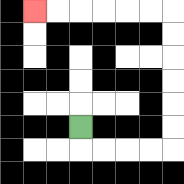{'start': '[3, 5]', 'end': '[1, 0]', 'path_directions': 'D,R,R,R,R,U,U,U,U,U,U,L,L,L,L,L,L', 'path_coordinates': '[[3, 5], [3, 6], [4, 6], [5, 6], [6, 6], [7, 6], [7, 5], [7, 4], [7, 3], [7, 2], [7, 1], [7, 0], [6, 0], [5, 0], [4, 0], [3, 0], [2, 0], [1, 0]]'}